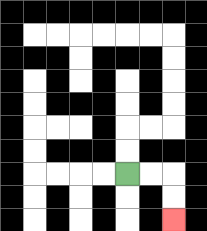{'start': '[5, 7]', 'end': '[7, 9]', 'path_directions': 'R,R,D,D', 'path_coordinates': '[[5, 7], [6, 7], [7, 7], [7, 8], [7, 9]]'}